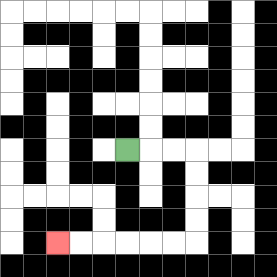{'start': '[5, 6]', 'end': '[2, 10]', 'path_directions': 'R,R,R,D,D,D,D,L,L,L,L,L,L', 'path_coordinates': '[[5, 6], [6, 6], [7, 6], [8, 6], [8, 7], [8, 8], [8, 9], [8, 10], [7, 10], [6, 10], [5, 10], [4, 10], [3, 10], [2, 10]]'}